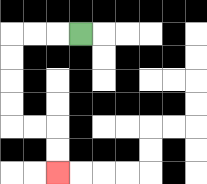{'start': '[3, 1]', 'end': '[2, 7]', 'path_directions': 'L,L,L,D,D,D,D,R,R,D,D', 'path_coordinates': '[[3, 1], [2, 1], [1, 1], [0, 1], [0, 2], [0, 3], [0, 4], [0, 5], [1, 5], [2, 5], [2, 6], [2, 7]]'}